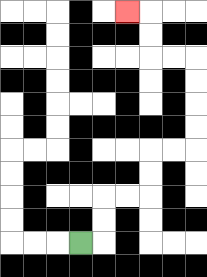{'start': '[3, 10]', 'end': '[5, 0]', 'path_directions': 'R,U,U,R,R,U,U,R,R,U,U,U,U,L,L,U,U,L', 'path_coordinates': '[[3, 10], [4, 10], [4, 9], [4, 8], [5, 8], [6, 8], [6, 7], [6, 6], [7, 6], [8, 6], [8, 5], [8, 4], [8, 3], [8, 2], [7, 2], [6, 2], [6, 1], [6, 0], [5, 0]]'}